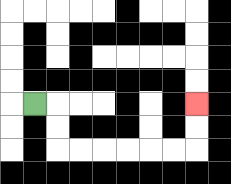{'start': '[1, 4]', 'end': '[8, 4]', 'path_directions': 'R,D,D,R,R,R,R,R,R,U,U', 'path_coordinates': '[[1, 4], [2, 4], [2, 5], [2, 6], [3, 6], [4, 6], [5, 6], [6, 6], [7, 6], [8, 6], [8, 5], [8, 4]]'}